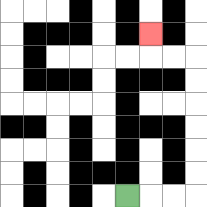{'start': '[5, 8]', 'end': '[6, 1]', 'path_directions': 'R,R,R,U,U,U,U,U,U,L,L,U', 'path_coordinates': '[[5, 8], [6, 8], [7, 8], [8, 8], [8, 7], [8, 6], [8, 5], [8, 4], [8, 3], [8, 2], [7, 2], [6, 2], [6, 1]]'}